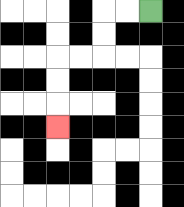{'start': '[6, 0]', 'end': '[2, 5]', 'path_directions': 'L,L,D,D,L,L,D,D,D', 'path_coordinates': '[[6, 0], [5, 0], [4, 0], [4, 1], [4, 2], [3, 2], [2, 2], [2, 3], [2, 4], [2, 5]]'}